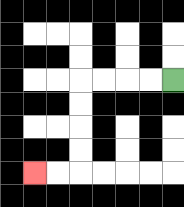{'start': '[7, 3]', 'end': '[1, 7]', 'path_directions': 'L,L,L,L,D,D,D,D,L,L', 'path_coordinates': '[[7, 3], [6, 3], [5, 3], [4, 3], [3, 3], [3, 4], [3, 5], [3, 6], [3, 7], [2, 7], [1, 7]]'}